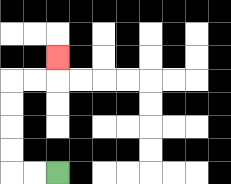{'start': '[2, 7]', 'end': '[2, 2]', 'path_directions': 'L,L,U,U,U,U,R,R,U', 'path_coordinates': '[[2, 7], [1, 7], [0, 7], [0, 6], [0, 5], [0, 4], [0, 3], [1, 3], [2, 3], [2, 2]]'}